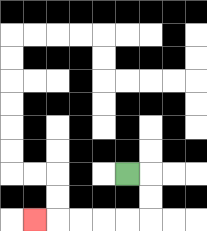{'start': '[5, 7]', 'end': '[1, 9]', 'path_directions': 'R,D,D,L,L,L,L,L', 'path_coordinates': '[[5, 7], [6, 7], [6, 8], [6, 9], [5, 9], [4, 9], [3, 9], [2, 9], [1, 9]]'}